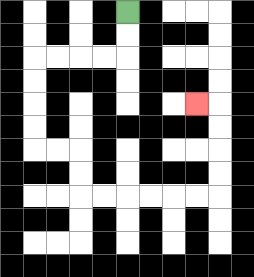{'start': '[5, 0]', 'end': '[8, 4]', 'path_directions': 'D,D,L,L,L,L,D,D,D,D,R,R,D,D,R,R,R,R,R,R,U,U,U,U,L', 'path_coordinates': '[[5, 0], [5, 1], [5, 2], [4, 2], [3, 2], [2, 2], [1, 2], [1, 3], [1, 4], [1, 5], [1, 6], [2, 6], [3, 6], [3, 7], [3, 8], [4, 8], [5, 8], [6, 8], [7, 8], [8, 8], [9, 8], [9, 7], [9, 6], [9, 5], [9, 4], [8, 4]]'}